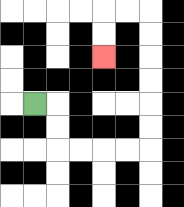{'start': '[1, 4]', 'end': '[4, 2]', 'path_directions': 'R,D,D,R,R,R,R,U,U,U,U,U,U,L,L,D,D', 'path_coordinates': '[[1, 4], [2, 4], [2, 5], [2, 6], [3, 6], [4, 6], [5, 6], [6, 6], [6, 5], [6, 4], [6, 3], [6, 2], [6, 1], [6, 0], [5, 0], [4, 0], [4, 1], [4, 2]]'}